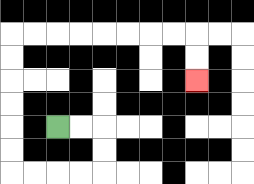{'start': '[2, 5]', 'end': '[8, 3]', 'path_directions': 'R,R,D,D,L,L,L,L,U,U,U,U,U,U,R,R,R,R,R,R,R,R,D,D', 'path_coordinates': '[[2, 5], [3, 5], [4, 5], [4, 6], [4, 7], [3, 7], [2, 7], [1, 7], [0, 7], [0, 6], [0, 5], [0, 4], [0, 3], [0, 2], [0, 1], [1, 1], [2, 1], [3, 1], [4, 1], [5, 1], [6, 1], [7, 1], [8, 1], [8, 2], [8, 3]]'}